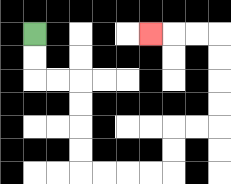{'start': '[1, 1]', 'end': '[6, 1]', 'path_directions': 'D,D,R,R,D,D,D,D,R,R,R,R,U,U,R,R,U,U,U,U,L,L,L', 'path_coordinates': '[[1, 1], [1, 2], [1, 3], [2, 3], [3, 3], [3, 4], [3, 5], [3, 6], [3, 7], [4, 7], [5, 7], [6, 7], [7, 7], [7, 6], [7, 5], [8, 5], [9, 5], [9, 4], [9, 3], [9, 2], [9, 1], [8, 1], [7, 1], [6, 1]]'}